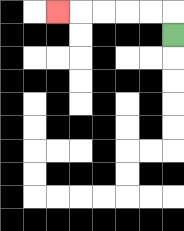{'start': '[7, 1]', 'end': '[2, 0]', 'path_directions': 'U,L,L,L,L,L', 'path_coordinates': '[[7, 1], [7, 0], [6, 0], [5, 0], [4, 0], [3, 0], [2, 0]]'}